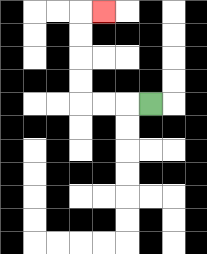{'start': '[6, 4]', 'end': '[4, 0]', 'path_directions': 'L,L,L,U,U,U,U,R', 'path_coordinates': '[[6, 4], [5, 4], [4, 4], [3, 4], [3, 3], [3, 2], [3, 1], [3, 0], [4, 0]]'}